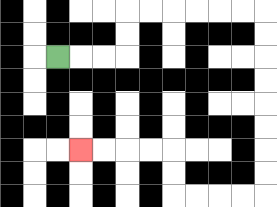{'start': '[2, 2]', 'end': '[3, 6]', 'path_directions': 'R,R,R,U,U,R,R,R,R,R,R,D,D,D,D,D,D,D,D,L,L,L,L,U,U,L,L,L,L', 'path_coordinates': '[[2, 2], [3, 2], [4, 2], [5, 2], [5, 1], [5, 0], [6, 0], [7, 0], [8, 0], [9, 0], [10, 0], [11, 0], [11, 1], [11, 2], [11, 3], [11, 4], [11, 5], [11, 6], [11, 7], [11, 8], [10, 8], [9, 8], [8, 8], [7, 8], [7, 7], [7, 6], [6, 6], [5, 6], [4, 6], [3, 6]]'}